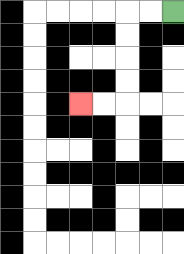{'start': '[7, 0]', 'end': '[3, 4]', 'path_directions': 'L,L,D,D,D,D,L,L', 'path_coordinates': '[[7, 0], [6, 0], [5, 0], [5, 1], [5, 2], [5, 3], [5, 4], [4, 4], [3, 4]]'}